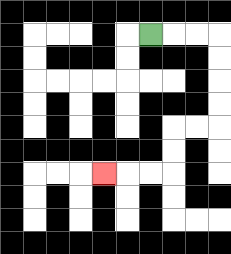{'start': '[6, 1]', 'end': '[4, 7]', 'path_directions': 'R,R,R,D,D,D,D,L,L,D,D,L,L,L', 'path_coordinates': '[[6, 1], [7, 1], [8, 1], [9, 1], [9, 2], [9, 3], [9, 4], [9, 5], [8, 5], [7, 5], [7, 6], [7, 7], [6, 7], [5, 7], [4, 7]]'}